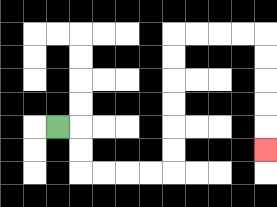{'start': '[2, 5]', 'end': '[11, 6]', 'path_directions': 'R,D,D,R,R,R,R,U,U,U,U,U,U,R,R,R,R,D,D,D,D,D', 'path_coordinates': '[[2, 5], [3, 5], [3, 6], [3, 7], [4, 7], [5, 7], [6, 7], [7, 7], [7, 6], [7, 5], [7, 4], [7, 3], [7, 2], [7, 1], [8, 1], [9, 1], [10, 1], [11, 1], [11, 2], [11, 3], [11, 4], [11, 5], [11, 6]]'}